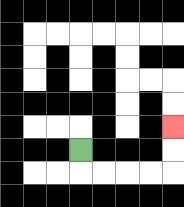{'start': '[3, 6]', 'end': '[7, 5]', 'path_directions': 'D,R,R,R,R,U,U', 'path_coordinates': '[[3, 6], [3, 7], [4, 7], [5, 7], [6, 7], [7, 7], [7, 6], [7, 5]]'}